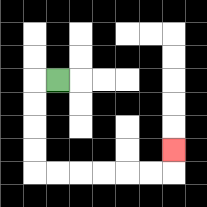{'start': '[2, 3]', 'end': '[7, 6]', 'path_directions': 'L,D,D,D,D,R,R,R,R,R,R,U', 'path_coordinates': '[[2, 3], [1, 3], [1, 4], [1, 5], [1, 6], [1, 7], [2, 7], [3, 7], [4, 7], [5, 7], [6, 7], [7, 7], [7, 6]]'}